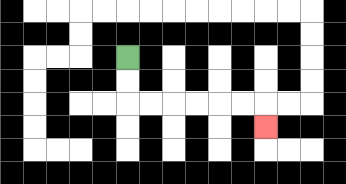{'start': '[5, 2]', 'end': '[11, 5]', 'path_directions': 'D,D,R,R,R,R,R,R,D', 'path_coordinates': '[[5, 2], [5, 3], [5, 4], [6, 4], [7, 4], [8, 4], [9, 4], [10, 4], [11, 4], [11, 5]]'}